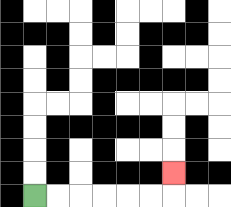{'start': '[1, 8]', 'end': '[7, 7]', 'path_directions': 'R,R,R,R,R,R,U', 'path_coordinates': '[[1, 8], [2, 8], [3, 8], [4, 8], [5, 8], [6, 8], [7, 8], [7, 7]]'}